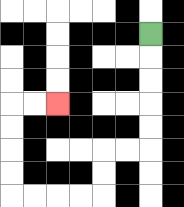{'start': '[6, 1]', 'end': '[2, 4]', 'path_directions': 'D,D,D,D,D,L,L,D,D,L,L,L,L,U,U,U,U,R,R', 'path_coordinates': '[[6, 1], [6, 2], [6, 3], [6, 4], [6, 5], [6, 6], [5, 6], [4, 6], [4, 7], [4, 8], [3, 8], [2, 8], [1, 8], [0, 8], [0, 7], [0, 6], [0, 5], [0, 4], [1, 4], [2, 4]]'}